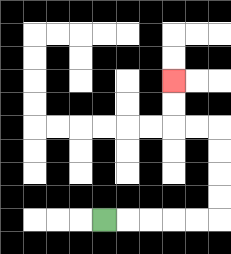{'start': '[4, 9]', 'end': '[7, 3]', 'path_directions': 'R,R,R,R,R,U,U,U,U,L,L,U,U', 'path_coordinates': '[[4, 9], [5, 9], [6, 9], [7, 9], [8, 9], [9, 9], [9, 8], [9, 7], [9, 6], [9, 5], [8, 5], [7, 5], [7, 4], [7, 3]]'}